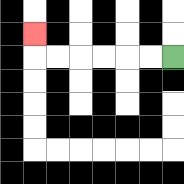{'start': '[7, 2]', 'end': '[1, 1]', 'path_directions': 'L,L,L,L,L,L,U', 'path_coordinates': '[[7, 2], [6, 2], [5, 2], [4, 2], [3, 2], [2, 2], [1, 2], [1, 1]]'}